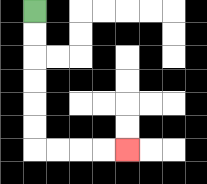{'start': '[1, 0]', 'end': '[5, 6]', 'path_directions': 'D,D,D,D,D,D,R,R,R,R', 'path_coordinates': '[[1, 0], [1, 1], [1, 2], [1, 3], [1, 4], [1, 5], [1, 6], [2, 6], [3, 6], [4, 6], [5, 6]]'}